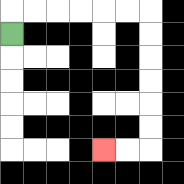{'start': '[0, 1]', 'end': '[4, 6]', 'path_directions': 'U,R,R,R,R,R,R,D,D,D,D,D,D,L,L', 'path_coordinates': '[[0, 1], [0, 0], [1, 0], [2, 0], [3, 0], [4, 0], [5, 0], [6, 0], [6, 1], [6, 2], [6, 3], [6, 4], [6, 5], [6, 6], [5, 6], [4, 6]]'}